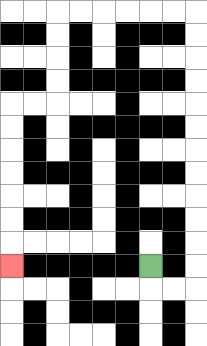{'start': '[6, 11]', 'end': '[0, 11]', 'path_directions': 'D,R,R,U,U,U,U,U,U,U,U,U,U,U,U,L,L,L,L,L,L,D,D,D,D,L,L,D,D,D,D,D,D,D', 'path_coordinates': '[[6, 11], [6, 12], [7, 12], [8, 12], [8, 11], [8, 10], [8, 9], [8, 8], [8, 7], [8, 6], [8, 5], [8, 4], [8, 3], [8, 2], [8, 1], [8, 0], [7, 0], [6, 0], [5, 0], [4, 0], [3, 0], [2, 0], [2, 1], [2, 2], [2, 3], [2, 4], [1, 4], [0, 4], [0, 5], [0, 6], [0, 7], [0, 8], [0, 9], [0, 10], [0, 11]]'}